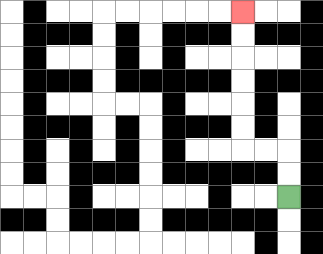{'start': '[12, 8]', 'end': '[10, 0]', 'path_directions': 'U,U,L,L,U,U,U,U,U,U', 'path_coordinates': '[[12, 8], [12, 7], [12, 6], [11, 6], [10, 6], [10, 5], [10, 4], [10, 3], [10, 2], [10, 1], [10, 0]]'}